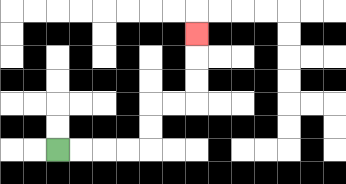{'start': '[2, 6]', 'end': '[8, 1]', 'path_directions': 'R,R,R,R,U,U,R,R,U,U,U', 'path_coordinates': '[[2, 6], [3, 6], [4, 6], [5, 6], [6, 6], [6, 5], [6, 4], [7, 4], [8, 4], [8, 3], [8, 2], [8, 1]]'}